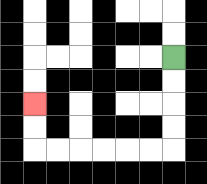{'start': '[7, 2]', 'end': '[1, 4]', 'path_directions': 'D,D,D,D,L,L,L,L,L,L,U,U', 'path_coordinates': '[[7, 2], [7, 3], [7, 4], [7, 5], [7, 6], [6, 6], [5, 6], [4, 6], [3, 6], [2, 6], [1, 6], [1, 5], [1, 4]]'}